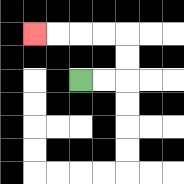{'start': '[3, 3]', 'end': '[1, 1]', 'path_directions': 'R,R,U,U,L,L,L,L', 'path_coordinates': '[[3, 3], [4, 3], [5, 3], [5, 2], [5, 1], [4, 1], [3, 1], [2, 1], [1, 1]]'}